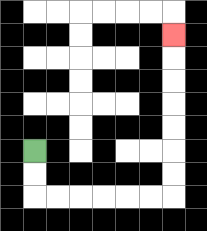{'start': '[1, 6]', 'end': '[7, 1]', 'path_directions': 'D,D,R,R,R,R,R,R,U,U,U,U,U,U,U', 'path_coordinates': '[[1, 6], [1, 7], [1, 8], [2, 8], [3, 8], [4, 8], [5, 8], [6, 8], [7, 8], [7, 7], [7, 6], [7, 5], [7, 4], [7, 3], [7, 2], [7, 1]]'}